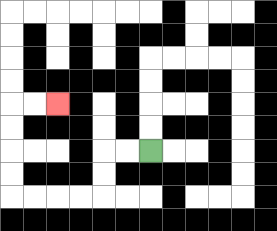{'start': '[6, 6]', 'end': '[2, 4]', 'path_directions': 'L,L,D,D,L,L,L,L,U,U,U,U,R,R', 'path_coordinates': '[[6, 6], [5, 6], [4, 6], [4, 7], [4, 8], [3, 8], [2, 8], [1, 8], [0, 8], [0, 7], [0, 6], [0, 5], [0, 4], [1, 4], [2, 4]]'}